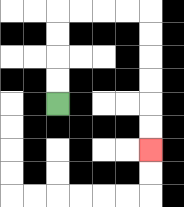{'start': '[2, 4]', 'end': '[6, 6]', 'path_directions': 'U,U,U,U,R,R,R,R,D,D,D,D,D,D', 'path_coordinates': '[[2, 4], [2, 3], [2, 2], [2, 1], [2, 0], [3, 0], [4, 0], [5, 0], [6, 0], [6, 1], [6, 2], [6, 3], [6, 4], [6, 5], [6, 6]]'}